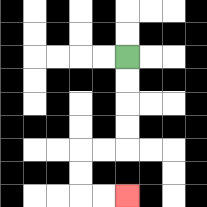{'start': '[5, 2]', 'end': '[5, 8]', 'path_directions': 'D,D,D,D,L,L,D,D,R,R', 'path_coordinates': '[[5, 2], [5, 3], [5, 4], [5, 5], [5, 6], [4, 6], [3, 6], [3, 7], [3, 8], [4, 8], [5, 8]]'}